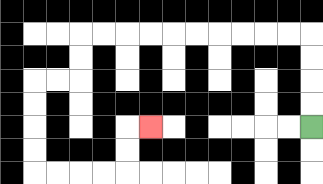{'start': '[13, 5]', 'end': '[6, 5]', 'path_directions': 'U,U,U,U,L,L,L,L,L,L,L,L,L,L,D,D,L,L,D,D,D,D,R,R,R,R,U,U,R', 'path_coordinates': '[[13, 5], [13, 4], [13, 3], [13, 2], [13, 1], [12, 1], [11, 1], [10, 1], [9, 1], [8, 1], [7, 1], [6, 1], [5, 1], [4, 1], [3, 1], [3, 2], [3, 3], [2, 3], [1, 3], [1, 4], [1, 5], [1, 6], [1, 7], [2, 7], [3, 7], [4, 7], [5, 7], [5, 6], [5, 5], [6, 5]]'}